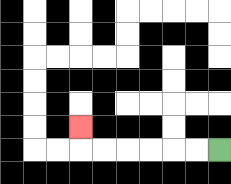{'start': '[9, 6]', 'end': '[3, 5]', 'path_directions': 'L,L,L,L,L,L,U', 'path_coordinates': '[[9, 6], [8, 6], [7, 6], [6, 6], [5, 6], [4, 6], [3, 6], [3, 5]]'}